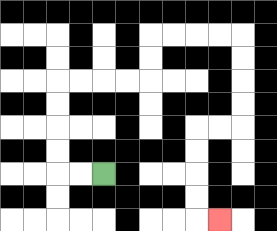{'start': '[4, 7]', 'end': '[9, 9]', 'path_directions': 'L,L,U,U,U,U,R,R,R,R,U,U,R,R,R,R,D,D,D,D,L,L,D,D,D,D,R', 'path_coordinates': '[[4, 7], [3, 7], [2, 7], [2, 6], [2, 5], [2, 4], [2, 3], [3, 3], [4, 3], [5, 3], [6, 3], [6, 2], [6, 1], [7, 1], [8, 1], [9, 1], [10, 1], [10, 2], [10, 3], [10, 4], [10, 5], [9, 5], [8, 5], [8, 6], [8, 7], [8, 8], [8, 9], [9, 9]]'}